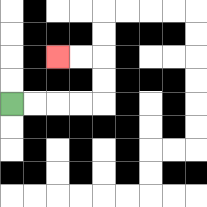{'start': '[0, 4]', 'end': '[2, 2]', 'path_directions': 'R,R,R,R,U,U,L,L', 'path_coordinates': '[[0, 4], [1, 4], [2, 4], [3, 4], [4, 4], [4, 3], [4, 2], [3, 2], [2, 2]]'}